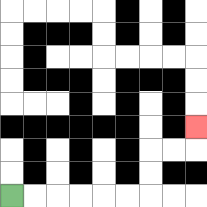{'start': '[0, 8]', 'end': '[8, 5]', 'path_directions': 'R,R,R,R,R,R,U,U,R,R,U', 'path_coordinates': '[[0, 8], [1, 8], [2, 8], [3, 8], [4, 8], [5, 8], [6, 8], [6, 7], [6, 6], [7, 6], [8, 6], [8, 5]]'}